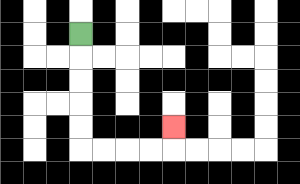{'start': '[3, 1]', 'end': '[7, 5]', 'path_directions': 'D,D,D,D,D,R,R,R,R,U', 'path_coordinates': '[[3, 1], [3, 2], [3, 3], [3, 4], [3, 5], [3, 6], [4, 6], [5, 6], [6, 6], [7, 6], [7, 5]]'}